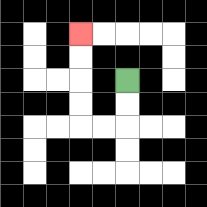{'start': '[5, 3]', 'end': '[3, 1]', 'path_directions': 'D,D,L,L,U,U,U,U', 'path_coordinates': '[[5, 3], [5, 4], [5, 5], [4, 5], [3, 5], [3, 4], [3, 3], [3, 2], [3, 1]]'}